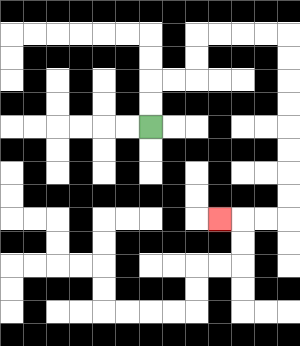{'start': '[6, 5]', 'end': '[9, 9]', 'path_directions': 'U,U,R,R,U,U,R,R,R,R,D,D,D,D,D,D,D,D,L,L,L', 'path_coordinates': '[[6, 5], [6, 4], [6, 3], [7, 3], [8, 3], [8, 2], [8, 1], [9, 1], [10, 1], [11, 1], [12, 1], [12, 2], [12, 3], [12, 4], [12, 5], [12, 6], [12, 7], [12, 8], [12, 9], [11, 9], [10, 9], [9, 9]]'}